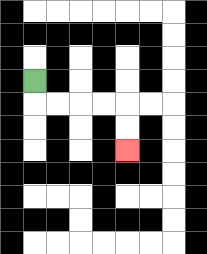{'start': '[1, 3]', 'end': '[5, 6]', 'path_directions': 'D,R,R,R,R,D,D', 'path_coordinates': '[[1, 3], [1, 4], [2, 4], [3, 4], [4, 4], [5, 4], [5, 5], [5, 6]]'}